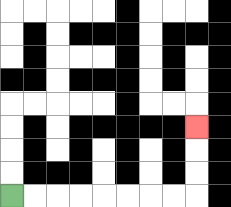{'start': '[0, 8]', 'end': '[8, 5]', 'path_directions': 'R,R,R,R,R,R,R,R,U,U,U', 'path_coordinates': '[[0, 8], [1, 8], [2, 8], [3, 8], [4, 8], [5, 8], [6, 8], [7, 8], [8, 8], [8, 7], [8, 6], [8, 5]]'}